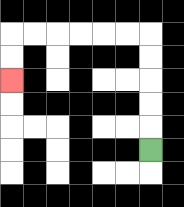{'start': '[6, 6]', 'end': '[0, 3]', 'path_directions': 'U,U,U,U,U,L,L,L,L,L,L,D,D', 'path_coordinates': '[[6, 6], [6, 5], [6, 4], [6, 3], [6, 2], [6, 1], [5, 1], [4, 1], [3, 1], [2, 1], [1, 1], [0, 1], [0, 2], [0, 3]]'}